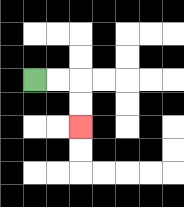{'start': '[1, 3]', 'end': '[3, 5]', 'path_directions': 'R,R,D,D', 'path_coordinates': '[[1, 3], [2, 3], [3, 3], [3, 4], [3, 5]]'}